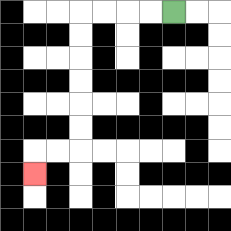{'start': '[7, 0]', 'end': '[1, 7]', 'path_directions': 'L,L,L,L,D,D,D,D,D,D,L,L,D', 'path_coordinates': '[[7, 0], [6, 0], [5, 0], [4, 0], [3, 0], [3, 1], [3, 2], [3, 3], [3, 4], [3, 5], [3, 6], [2, 6], [1, 6], [1, 7]]'}